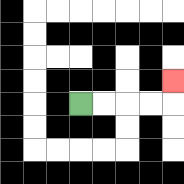{'start': '[3, 4]', 'end': '[7, 3]', 'path_directions': 'R,R,R,R,U', 'path_coordinates': '[[3, 4], [4, 4], [5, 4], [6, 4], [7, 4], [7, 3]]'}